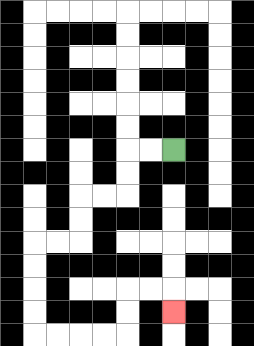{'start': '[7, 6]', 'end': '[7, 13]', 'path_directions': 'L,L,D,D,L,L,D,D,L,L,D,D,D,D,R,R,R,R,U,U,R,R,D', 'path_coordinates': '[[7, 6], [6, 6], [5, 6], [5, 7], [5, 8], [4, 8], [3, 8], [3, 9], [3, 10], [2, 10], [1, 10], [1, 11], [1, 12], [1, 13], [1, 14], [2, 14], [3, 14], [4, 14], [5, 14], [5, 13], [5, 12], [6, 12], [7, 12], [7, 13]]'}